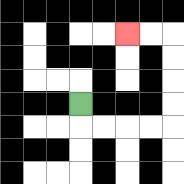{'start': '[3, 4]', 'end': '[5, 1]', 'path_directions': 'D,R,R,R,R,U,U,U,U,L,L', 'path_coordinates': '[[3, 4], [3, 5], [4, 5], [5, 5], [6, 5], [7, 5], [7, 4], [7, 3], [7, 2], [7, 1], [6, 1], [5, 1]]'}